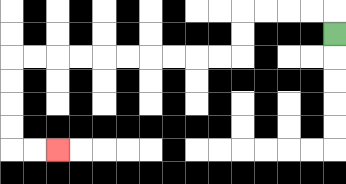{'start': '[14, 1]', 'end': '[2, 6]', 'path_directions': 'U,L,L,L,L,D,D,L,L,L,L,L,L,L,L,L,L,D,D,D,D,R,R', 'path_coordinates': '[[14, 1], [14, 0], [13, 0], [12, 0], [11, 0], [10, 0], [10, 1], [10, 2], [9, 2], [8, 2], [7, 2], [6, 2], [5, 2], [4, 2], [3, 2], [2, 2], [1, 2], [0, 2], [0, 3], [0, 4], [0, 5], [0, 6], [1, 6], [2, 6]]'}